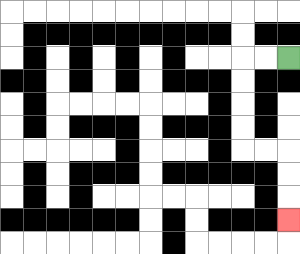{'start': '[12, 2]', 'end': '[12, 9]', 'path_directions': 'L,L,D,D,D,D,R,R,D,D,D', 'path_coordinates': '[[12, 2], [11, 2], [10, 2], [10, 3], [10, 4], [10, 5], [10, 6], [11, 6], [12, 6], [12, 7], [12, 8], [12, 9]]'}